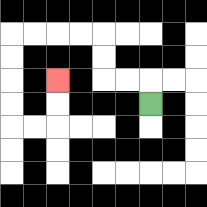{'start': '[6, 4]', 'end': '[2, 3]', 'path_directions': 'U,L,L,U,U,L,L,L,L,D,D,D,D,R,R,U,U', 'path_coordinates': '[[6, 4], [6, 3], [5, 3], [4, 3], [4, 2], [4, 1], [3, 1], [2, 1], [1, 1], [0, 1], [0, 2], [0, 3], [0, 4], [0, 5], [1, 5], [2, 5], [2, 4], [2, 3]]'}